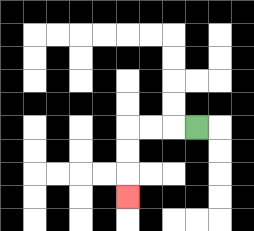{'start': '[8, 5]', 'end': '[5, 8]', 'path_directions': 'L,L,L,D,D,D', 'path_coordinates': '[[8, 5], [7, 5], [6, 5], [5, 5], [5, 6], [5, 7], [5, 8]]'}